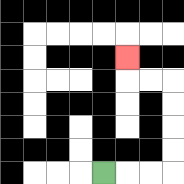{'start': '[4, 7]', 'end': '[5, 2]', 'path_directions': 'R,R,R,U,U,U,U,L,L,U', 'path_coordinates': '[[4, 7], [5, 7], [6, 7], [7, 7], [7, 6], [7, 5], [7, 4], [7, 3], [6, 3], [5, 3], [5, 2]]'}